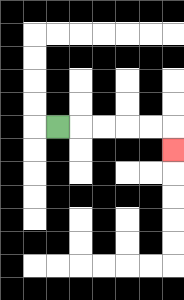{'start': '[2, 5]', 'end': '[7, 6]', 'path_directions': 'R,R,R,R,R,D', 'path_coordinates': '[[2, 5], [3, 5], [4, 5], [5, 5], [6, 5], [7, 5], [7, 6]]'}